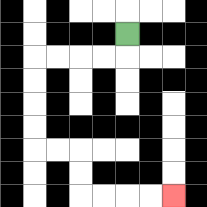{'start': '[5, 1]', 'end': '[7, 8]', 'path_directions': 'D,L,L,L,L,D,D,D,D,R,R,D,D,R,R,R,R', 'path_coordinates': '[[5, 1], [5, 2], [4, 2], [3, 2], [2, 2], [1, 2], [1, 3], [1, 4], [1, 5], [1, 6], [2, 6], [3, 6], [3, 7], [3, 8], [4, 8], [5, 8], [6, 8], [7, 8]]'}